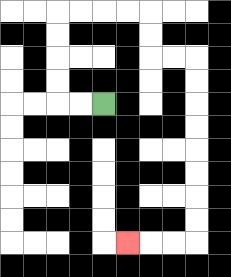{'start': '[4, 4]', 'end': '[5, 10]', 'path_directions': 'L,L,U,U,U,U,R,R,R,R,D,D,R,R,D,D,D,D,D,D,D,D,L,L,L', 'path_coordinates': '[[4, 4], [3, 4], [2, 4], [2, 3], [2, 2], [2, 1], [2, 0], [3, 0], [4, 0], [5, 0], [6, 0], [6, 1], [6, 2], [7, 2], [8, 2], [8, 3], [8, 4], [8, 5], [8, 6], [8, 7], [8, 8], [8, 9], [8, 10], [7, 10], [6, 10], [5, 10]]'}